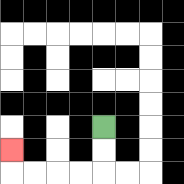{'start': '[4, 5]', 'end': '[0, 6]', 'path_directions': 'D,D,L,L,L,L,U', 'path_coordinates': '[[4, 5], [4, 6], [4, 7], [3, 7], [2, 7], [1, 7], [0, 7], [0, 6]]'}